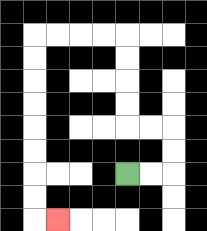{'start': '[5, 7]', 'end': '[2, 9]', 'path_directions': 'R,R,U,U,L,L,U,U,U,U,L,L,L,L,D,D,D,D,D,D,D,D,R', 'path_coordinates': '[[5, 7], [6, 7], [7, 7], [7, 6], [7, 5], [6, 5], [5, 5], [5, 4], [5, 3], [5, 2], [5, 1], [4, 1], [3, 1], [2, 1], [1, 1], [1, 2], [1, 3], [1, 4], [1, 5], [1, 6], [1, 7], [1, 8], [1, 9], [2, 9]]'}